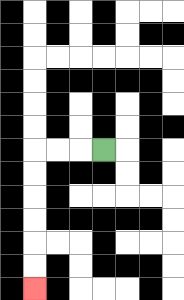{'start': '[4, 6]', 'end': '[1, 12]', 'path_directions': 'L,L,L,D,D,D,D,D,D', 'path_coordinates': '[[4, 6], [3, 6], [2, 6], [1, 6], [1, 7], [1, 8], [1, 9], [1, 10], [1, 11], [1, 12]]'}